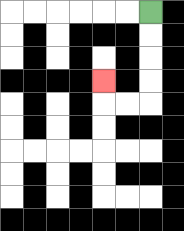{'start': '[6, 0]', 'end': '[4, 3]', 'path_directions': 'D,D,D,D,L,L,U', 'path_coordinates': '[[6, 0], [6, 1], [6, 2], [6, 3], [6, 4], [5, 4], [4, 4], [4, 3]]'}